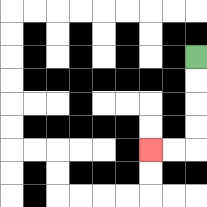{'start': '[8, 2]', 'end': '[6, 6]', 'path_directions': 'D,D,D,D,L,L', 'path_coordinates': '[[8, 2], [8, 3], [8, 4], [8, 5], [8, 6], [7, 6], [6, 6]]'}